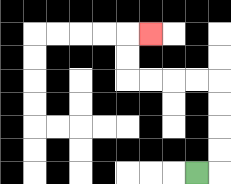{'start': '[8, 7]', 'end': '[6, 1]', 'path_directions': 'R,U,U,U,U,L,L,L,L,U,U,R', 'path_coordinates': '[[8, 7], [9, 7], [9, 6], [9, 5], [9, 4], [9, 3], [8, 3], [7, 3], [6, 3], [5, 3], [5, 2], [5, 1], [6, 1]]'}